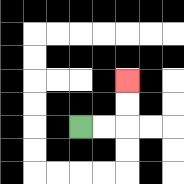{'start': '[3, 5]', 'end': '[5, 3]', 'path_directions': 'R,R,U,U', 'path_coordinates': '[[3, 5], [4, 5], [5, 5], [5, 4], [5, 3]]'}